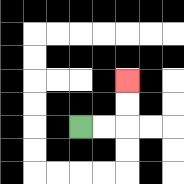{'start': '[3, 5]', 'end': '[5, 3]', 'path_directions': 'R,R,U,U', 'path_coordinates': '[[3, 5], [4, 5], [5, 5], [5, 4], [5, 3]]'}